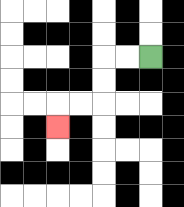{'start': '[6, 2]', 'end': '[2, 5]', 'path_directions': 'L,L,D,D,L,L,D', 'path_coordinates': '[[6, 2], [5, 2], [4, 2], [4, 3], [4, 4], [3, 4], [2, 4], [2, 5]]'}